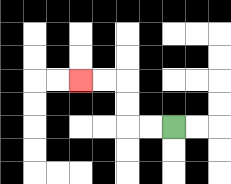{'start': '[7, 5]', 'end': '[3, 3]', 'path_directions': 'L,L,U,U,L,L', 'path_coordinates': '[[7, 5], [6, 5], [5, 5], [5, 4], [5, 3], [4, 3], [3, 3]]'}